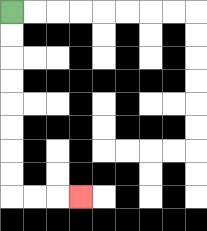{'start': '[0, 0]', 'end': '[3, 8]', 'path_directions': 'D,D,D,D,D,D,D,D,R,R,R', 'path_coordinates': '[[0, 0], [0, 1], [0, 2], [0, 3], [0, 4], [0, 5], [0, 6], [0, 7], [0, 8], [1, 8], [2, 8], [3, 8]]'}